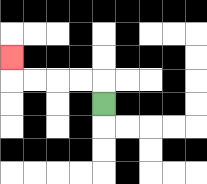{'start': '[4, 4]', 'end': '[0, 2]', 'path_directions': 'U,L,L,L,L,U', 'path_coordinates': '[[4, 4], [4, 3], [3, 3], [2, 3], [1, 3], [0, 3], [0, 2]]'}